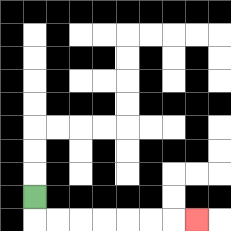{'start': '[1, 8]', 'end': '[8, 9]', 'path_directions': 'D,R,R,R,R,R,R,R', 'path_coordinates': '[[1, 8], [1, 9], [2, 9], [3, 9], [4, 9], [5, 9], [6, 9], [7, 9], [8, 9]]'}